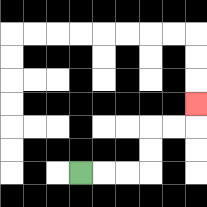{'start': '[3, 7]', 'end': '[8, 4]', 'path_directions': 'R,R,R,U,U,R,R,U', 'path_coordinates': '[[3, 7], [4, 7], [5, 7], [6, 7], [6, 6], [6, 5], [7, 5], [8, 5], [8, 4]]'}